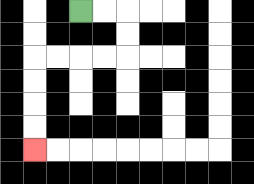{'start': '[3, 0]', 'end': '[1, 6]', 'path_directions': 'R,R,D,D,L,L,L,L,D,D,D,D', 'path_coordinates': '[[3, 0], [4, 0], [5, 0], [5, 1], [5, 2], [4, 2], [3, 2], [2, 2], [1, 2], [1, 3], [1, 4], [1, 5], [1, 6]]'}